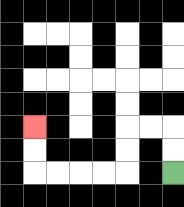{'start': '[7, 7]', 'end': '[1, 5]', 'path_directions': 'U,U,L,L,D,D,L,L,L,L,U,U', 'path_coordinates': '[[7, 7], [7, 6], [7, 5], [6, 5], [5, 5], [5, 6], [5, 7], [4, 7], [3, 7], [2, 7], [1, 7], [1, 6], [1, 5]]'}